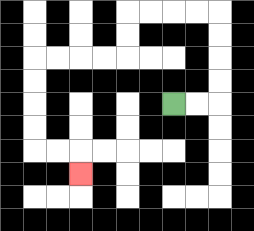{'start': '[7, 4]', 'end': '[3, 7]', 'path_directions': 'R,R,U,U,U,U,L,L,L,L,D,D,L,L,L,L,D,D,D,D,R,R,D', 'path_coordinates': '[[7, 4], [8, 4], [9, 4], [9, 3], [9, 2], [9, 1], [9, 0], [8, 0], [7, 0], [6, 0], [5, 0], [5, 1], [5, 2], [4, 2], [3, 2], [2, 2], [1, 2], [1, 3], [1, 4], [1, 5], [1, 6], [2, 6], [3, 6], [3, 7]]'}